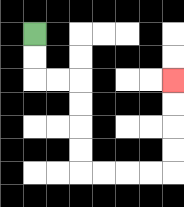{'start': '[1, 1]', 'end': '[7, 3]', 'path_directions': 'D,D,R,R,D,D,D,D,R,R,R,R,U,U,U,U', 'path_coordinates': '[[1, 1], [1, 2], [1, 3], [2, 3], [3, 3], [3, 4], [3, 5], [3, 6], [3, 7], [4, 7], [5, 7], [6, 7], [7, 7], [7, 6], [7, 5], [7, 4], [7, 3]]'}